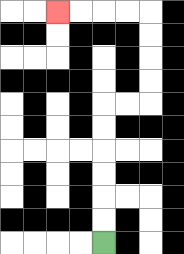{'start': '[4, 10]', 'end': '[2, 0]', 'path_directions': 'U,U,U,U,U,U,R,R,U,U,U,U,L,L,L,L', 'path_coordinates': '[[4, 10], [4, 9], [4, 8], [4, 7], [4, 6], [4, 5], [4, 4], [5, 4], [6, 4], [6, 3], [6, 2], [6, 1], [6, 0], [5, 0], [4, 0], [3, 0], [2, 0]]'}